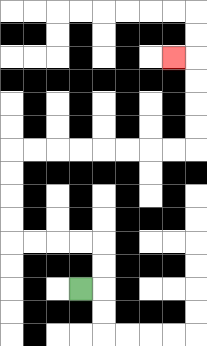{'start': '[3, 12]', 'end': '[7, 2]', 'path_directions': 'R,U,U,L,L,L,L,U,U,U,U,R,R,R,R,R,R,R,R,U,U,U,U,L', 'path_coordinates': '[[3, 12], [4, 12], [4, 11], [4, 10], [3, 10], [2, 10], [1, 10], [0, 10], [0, 9], [0, 8], [0, 7], [0, 6], [1, 6], [2, 6], [3, 6], [4, 6], [5, 6], [6, 6], [7, 6], [8, 6], [8, 5], [8, 4], [8, 3], [8, 2], [7, 2]]'}